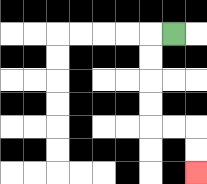{'start': '[7, 1]', 'end': '[8, 7]', 'path_directions': 'L,D,D,D,D,R,R,D,D', 'path_coordinates': '[[7, 1], [6, 1], [6, 2], [6, 3], [6, 4], [6, 5], [7, 5], [8, 5], [8, 6], [8, 7]]'}